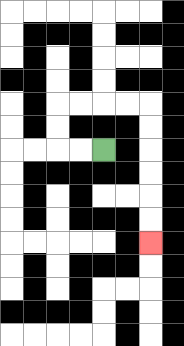{'start': '[4, 6]', 'end': '[6, 10]', 'path_directions': 'L,L,U,U,R,R,R,R,D,D,D,D,D,D', 'path_coordinates': '[[4, 6], [3, 6], [2, 6], [2, 5], [2, 4], [3, 4], [4, 4], [5, 4], [6, 4], [6, 5], [6, 6], [6, 7], [6, 8], [6, 9], [6, 10]]'}